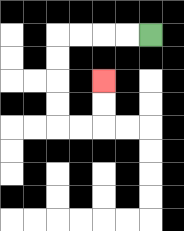{'start': '[6, 1]', 'end': '[4, 3]', 'path_directions': 'L,L,L,L,D,D,D,D,R,R,U,U', 'path_coordinates': '[[6, 1], [5, 1], [4, 1], [3, 1], [2, 1], [2, 2], [2, 3], [2, 4], [2, 5], [3, 5], [4, 5], [4, 4], [4, 3]]'}